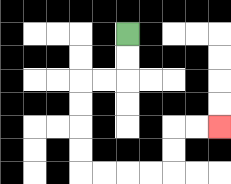{'start': '[5, 1]', 'end': '[9, 5]', 'path_directions': 'D,D,L,L,D,D,D,D,R,R,R,R,U,U,R,R', 'path_coordinates': '[[5, 1], [5, 2], [5, 3], [4, 3], [3, 3], [3, 4], [3, 5], [3, 6], [3, 7], [4, 7], [5, 7], [6, 7], [7, 7], [7, 6], [7, 5], [8, 5], [9, 5]]'}